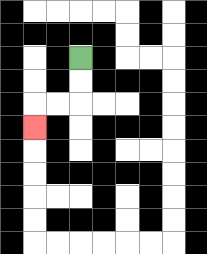{'start': '[3, 2]', 'end': '[1, 5]', 'path_directions': 'D,D,L,L,D', 'path_coordinates': '[[3, 2], [3, 3], [3, 4], [2, 4], [1, 4], [1, 5]]'}